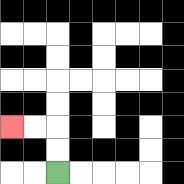{'start': '[2, 7]', 'end': '[0, 5]', 'path_directions': 'U,U,L,L', 'path_coordinates': '[[2, 7], [2, 6], [2, 5], [1, 5], [0, 5]]'}